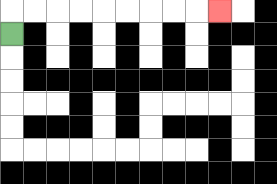{'start': '[0, 1]', 'end': '[9, 0]', 'path_directions': 'U,R,R,R,R,R,R,R,R,R', 'path_coordinates': '[[0, 1], [0, 0], [1, 0], [2, 0], [3, 0], [4, 0], [5, 0], [6, 0], [7, 0], [8, 0], [9, 0]]'}